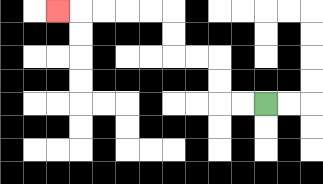{'start': '[11, 4]', 'end': '[2, 0]', 'path_directions': 'L,L,U,U,L,L,U,U,L,L,L,L,L', 'path_coordinates': '[[11, 4], [10, 4], [9, 4], [9, 3], [9, 2], [8, 2], [7, 2], [7, 1], [7, 0], [6, 0], [5, 0], [4, 0], [3, 0], [2, 0]]'}